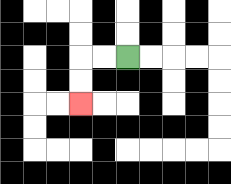{'start': '[5, 2]', 'end': '[3, 4]', 'path_directions': 'L,L,D,D', 'path_coordinates': '[[5, 2], [4, 2], [3, 2], [3, 3], [3, 4]]'}